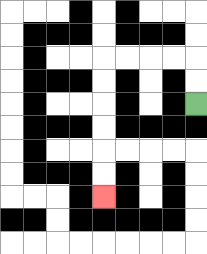{'start': '[8, 4]', 'end': '[4, 8]', 'path_directions': 'U,U,L,L,L,L,D,D,D,D,D,D', 'path_coordinates': '[[8, 4], [8, 3], [8, 2], [7, 2], [6, 2], [5, 2], [4, 2], [4, 3], [4, 4], [4, 5], [4, 6], [4, 7], [4, 8]]'}